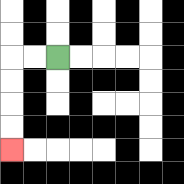{'start': '[2, 2]', 'end': '[0, 6]', 'path_directions': 'L,L,D,D,D,D', 'path_coordinates': '[[2, 2], [1, 2], [0, 2], [0, 3], [0, 4], [0, 5], [0, 6]]'}